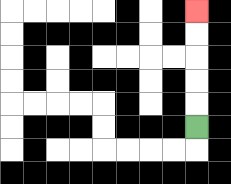{'start': '[8, 5]', 'end': '[8, 0]', 'path_directions': 'U,U,U,U,U', 'path_coordinates': '[[8, 5], [8, 4], [8, 3], [8, 2], [8, 1], [8, 0]]'}